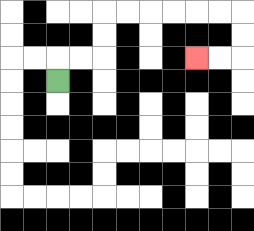{'start': '[2, 3]', 'end': '[8, 2]', 'path_directions': 'U,R,R,U,U,R,R,R,R,R,R,D,D,L,L', 'path_coordinates': '[[2, 3], [2, 2], [3, 2], [4, 2], [4, 1], [4, 0], [5, 0], [6, 0], [7, 0], [8, 0], [9, 0], [10, 0], [10, 1], [10, 2], [9, 2], [8, 2]]'}